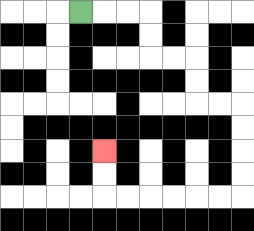{'start': '[3, 0]', 'end': '[4, 6]', 'path_directions': 'R,R,R,D,D,R,R,D,D,R,R,D,D,D,D,L,L,L,L,L,L,U,U', 'path_coordinates': '[[3, 0], [4, 0], [5, 0], [6, 0], [6, 1], [6, 2], [7, 2], [8, 2], [8, 3], [8, 4], [9, 4], [10, 4], [10, 5], [10, 6], [10, 7], [10, 8], [9, 8], [8, 8], [7, 8], [6, 8], [5, 8], [4, 8], [4, 7], [4, 6]]'}